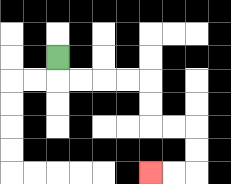{'start': '[2, 2]', 'end': '[6, 7]', 'path_directions': 'D,R,R,R,R,D,D,R,R,D,D,L,L', 'path_coordinates': '[[2, 2], [2, 3], [3, 3], [4, 3], [5, 3], [6, 3], [6, 4], [6, 5], [7, 5], [8, 5], [8, 6], [8, 7], [7, 7], [6, 7]]'}